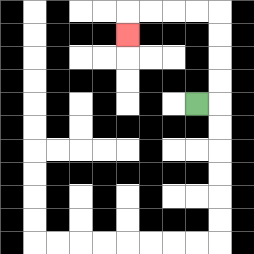{'start': '[8, 4]', 'end': '[5, 1]', 'path_directions': 'R,U,U,U,U,L,L,L,L,D', 'path_coordinates': '[[8, 4], [9, 4], [9, 3], [9, 2], [9, 1], [9, 0], [8, 0], [7, 0], [6, 0], [5, 0], [5, 1]]'}